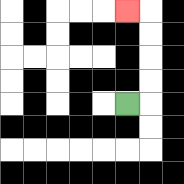{'start': '[5, 4]', 'end': '[5, 0]', 'path_directions': 'R,U,U,U,U,L', 'path_coordinates': '[[5, 4], [6, 4], [6, 3], [6, 2], [6, 1], [6, 0], [5, 0]]'}